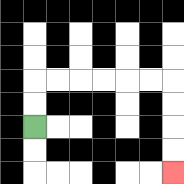{'start': '[1, 5]', 'end': '[7, 7]', 'path_directions': 'U,U,R,R,R,R,R,R,D,D,D,D', 'path_coordinates': '[[1, 5], [1, 4], [1, 3], [2, 3], [3, 3], [4, 3], [5, 3], [6, 3], [7, 3], [7, 4], [7, 5], [7, 6], [7, 7]]'}